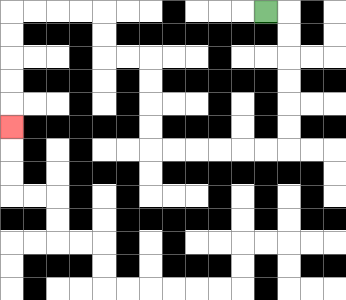{'start': '[11, 0]', 'end': '[0, 5]', 'path_directions': 'R,D,D,D,D,D,D,L,L,L,L,L,L,U,U,U,U,L,L,U,U,L,L,L,L,D,D,D,D,D', 'path_coordinates': '[[11, 0], [12, 0], [12, 1], [12, 2], [12, 3], [12, 4], [12, 5], [12, 6], [11, 6], [10, 6], [9, 6], [8, 6], [7, 6], [6, 6], [6, 5], [6, 4], [6, 3], [6, 2], [5, 2], [4, 2], [4, 1], [4, 0], [3, 0], [2, 0], [1, 0], [0, 0], [0, 1], [0, 2], [0, 3], [0, 4], [0, 5]]'}